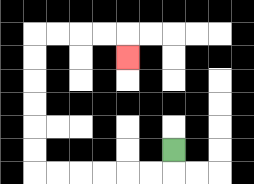{'start': '[7, 6]', 'end': '[5, 2]', 'path_directions': 'D,L,L,L,L,L,L,U,U,U,U,U,U,R,R,R,R,D', 'path_coordinates': '[[7, 6], [7, 7], [6, 7], [5, 7], [4, 7], [3, 7], [2, 7], [1, 7], [1, 6], [1, 5], [1, 4], [1, 3], [1, 2], [1, 1], [2, 1], [3, 1], [4, 1], [5, 1], [5, 2]]'}